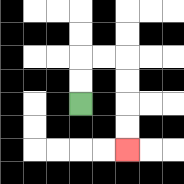{'start': '[3, 4]', 'end': '[5, 6]', 'path_directions': 'U,U,R,R,D,D,D,D', 'path_coordinates': '[[3, 4], [3, 3], [3, 2], [4, 2], [5, 2], [5, 3], [5, 4], [5, 5], [5, 6]]'}